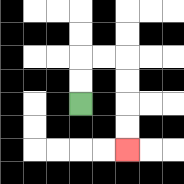{'start': '[3, 4]', 'end': '[5, 6]', 'path_directions': 'U,U,R,R,D,D,D,D', 'path_coordinates': '[[3, 4], [3, 3], [3, 2], [4, 2], [5, 2], [5, 3], [5, 4], [5, 5], [5, 6]]'}